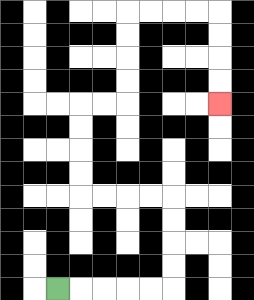{'start': '[2, 12]', 'end': '[9, 4]', 'path_directions': 'R,R,R,R,R,U,U,U,U,L,L,L,L,U,U,U,U,R,R,U,U,U,U,R,R,R,R,D,D,D,D', 'path_coordinates': '[[2, 12], [3, 12], [4, 12], [5, 12], [6, 12], [7, 12], [7, 11], [7, 10], [7, 9], [7, 8], [6, 8], [5, 8], [4, 8], [3, 8], [3, 7], [3, 6], [3, 5], [3, 4], [4, 4], [5, 4], [5, 3], [5, 2], [5, 1], [5, 0], [6, 0], [7, 0], [8, 0], [9, 0], [9, 1], [9, 2], [9, 3], [9, 4]]'}